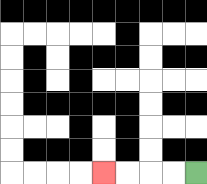{'start': '[8, 7]', 'end': '[4, 7]', 'path_directions': 'L,L,L,L', 'path_coordinates': '[[8, 7], [7, 7], [6, 7], [5, 7], [4, 7]]'}